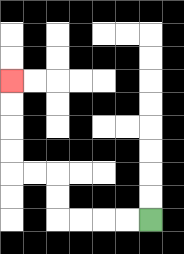{'start': '[6, 9]', 'end': '[0, 3]', 'path_directions': 'L,L,L,L,U,U,L,L,U,U,U,U', 'path_coordinates': '[[6, 9], [5, 9], [4, 9], [3, 9], [2, 9], [2, 8], [2, 7], [1, 7], [0, 7], [0, 6], [0, 5], [0, 4], [0, 3]]'}